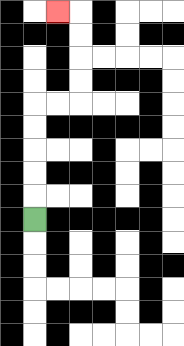{'start': '[1, 9]', 'end': '[2, 0]', 'path_directions': 'U,U,U,U,U,R,R,U,U,U,U,L', 'path_coordinates': '[[1, 9], [1, 8], [1, 7], [1, 6], [1, 5], [1, 4], [2, 4], [3, 4], [3, 3], [3, 2], [3, 1], [3, 0], [2, 0]]'}